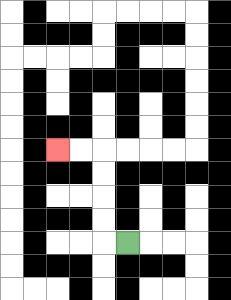{'start': '[5, 10]', 'end': '[2, 6]', 'path_directions': 'L,U,U,U,U,L,L', 'path_coordinates': '[[5, 10], [4, 10], [4, 9], [4, 8], [4, 7], [4, 6], [3, 6], [2, 6]]'}